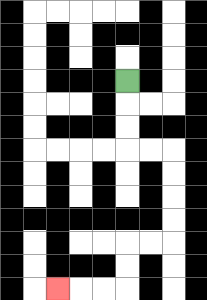{'start': '[5, 3]', 'end': '[2, 12]', 'path_directions': 'D,D,D,R,R,D,D,D,D,L,L,D,D,L,L,L', 'path_coordinates': '[[5, 3], [5, 4], [5, 5], [5, 6], [6, 6], [7, 6], [7, 7], [7, 8], [7, 9], [7, 10], [6, 10], [5, 10], [5, 11], [5, 12], [4, 12], [3, 12], [2, 12]]'}